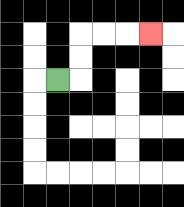{'start': '[2, 3]', 'end': '[6, 1]', 'path_directions': 'R,U,U,R,R,R', 'path_coordinates': '[[2, 3], [3, 3], [3, 2], [3, 1], [4, 1], [5, 1], [6, 1]]'}